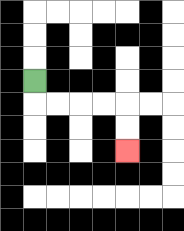{'start': '[1, 3]', 'end': '[5, 6]', 'path_directions': 'D,R,R,R,R,D,D', 'path_coordinates': '[[1, 3], [1, 4], [2, 4], [3, 4], [4, 4], [5, 4], [5, 5], [5, 6]]'}